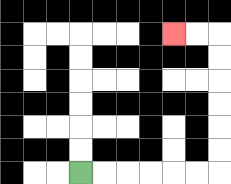{'start': '[3, 7]', 'end': '[7, 1]', 'path_directions': 'R,R,R,R,R,R,U,U,U,U,U,U,L,L', 'path_coordinates': '[[3, 7], [4, 7], [5, 7], [6, 7], [7, 7], [8, 7], [9, 7], [9, 6], [9, 5], [9, 4], [9, 3], [9, 2], [9, 1], [8, 1], [7, 1]]'}